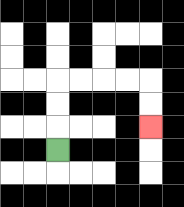{'start': '[2, 6]', 'end': '[6, 5]', 'path_directions': 'U,U,U,R,R,R,R,D,D', 'path_coordinates': '[[2, 6], [2, 5], [2, 4], [2, 3], [3, 3], [4, 3], [5, 3], [6, 3], [6, 4], [6, 5]]'}